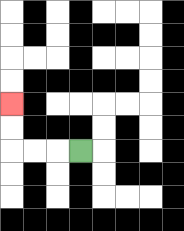{'start': '[3, 6]', 'end': '[0, 4]', 'path_directions': 'L,L,L,U,U', 'path_coordinates': '[[3, 6], [2, 6], [1, 6], [0, 6], [0, 5], [0, 4]]'}